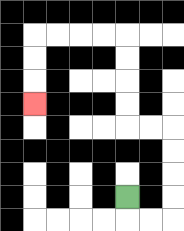{'start': '[5, 8]', 'end': '[1, 4]', 'path_directions': 'D,R,R,U,U,U,U,L,L,U,U,U,U,L,L,L,L,D,D,D', 'path_coordinates': '[[5, 8], [5, 9], [6, 9], [7, 9], [7, 8], [7, 7], [7, 6], [7, 5], [6, 5], [5, 5], [5, 4], [5, 3], [5, 2], [5, 1], [4, 1], [3, 1], [2, 1], [1, 1], [1, 2], [1, 3], [1, 4]]'}